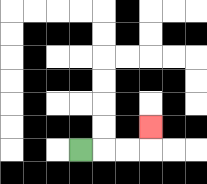{'start': '[3, 6]', 'end': '[6, 5]', 'path_directions': 'R,R,R,U', 'path_coordinates': '[[3, 6], [4, 6], [5, 6], [6, 6], [6, 5]]'}